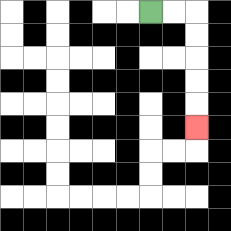{'start': '[6, 0]', 'end': '[8, 5]', 'path_directions': 'R,R,D,D,D,D,D', 'path_coordinates': '[[6, 0], [7, 0], [8, 0], [8, 1], [8, 2], [8, 3], [8, 4], [8, 5]]'}